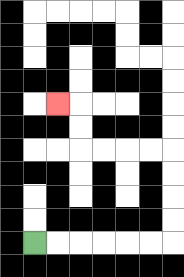{'start': '[1, 10]', 'end': '[2, 4]', 'path_directions': 'R,R,R,R,R,R,U,U,U,U,L,L,L,L,U,U,L', 'path_coordinates': '[[1, 10], [2, 10], [3, 10], [4, 10], [5, 10], [6, 10], [7, 10], [7, 9], [7, 8], [7, 7], [7, 6], [6, 6], [5, 6], [4, 6], [3, 6], [3, 5], [3, 4], [2, 4]]'}